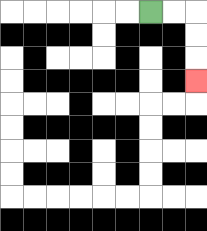{'start': '[6, 0]', 'end': '[8, 3]', 'path_directions': 'R,R,D,D,D', 'path_coordinates': '[[6, 0], [7, 0], [8, 0], [8, 1], [8, 2], [8, 3]]'}